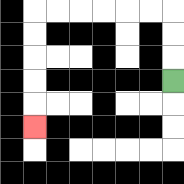{'start': '[7, 3]', 'end': '[1, 5]', 'path_directions': 'U,U,U,L,L,L,L,L,L,D,D,D,D,D', 'path_coordinates': '[[7, 3], [7, 2], [7, 1], [7, 0], [6, 0], [5, 0], [4, 0], [3, 0], [2, 0], [1, 0], [1, 1], [1, 2], [1, 3], [1, 4], [1, 5]]'}